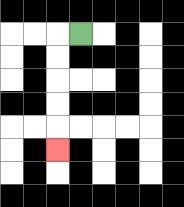{'start': '[3, 1]', 'end': '[2, 6]', 'path_directions': 'L,D,D,D,D,D', 'path_coordinates': '[[3, 1], [2, 1], [2, 2], [2, 3], [2, 4], [2, 5], [2, 6]]'}